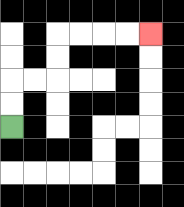{'start': '[0, 5]', 'end': '[6, 1]', 'path_directions': 'U,U,R,R,U,U,R,R,R,R', 'path_coordinates': '[[0, 5], [0, 4], [0, 3], [1, 3], [2, 3], [2, 2], [2, 1], [3, 1], [4, 1], [5, 1], [6, 1]]'}